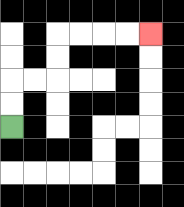{'start': '[0, 5]', 'end': '[6, 1]', 'path_directions': 'U,U,R,R,U,U,R,R,R,R', 'path_coordinates': '[[0, 5], [0, 4], [0, 3], [1, 3], [2, 3], [2, 2], [2, 1], [3, 1], [4, 1], [5, 1], [6, 1]]'}